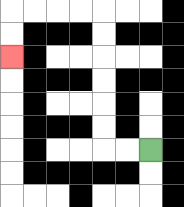{'start': '[6, 6]', 'end': '[0, 2]', 'path_directions': 'L,L,U,U,U,U,U,U,L,L,L,L,D,D', 'path_coordinates': '[[6, 6], [5, 6], [4, 6], [4, 5], [4, 4], [4, 3], [4, 2], [4, 1], [4, 0], [3, 0], [2, 0], [1, 0], [0, 0], [0, 1], [0, 2]]'}